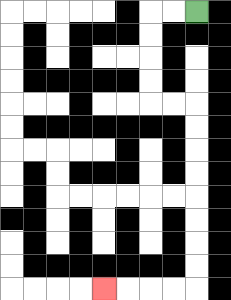{'start': '[8, 0]', 'end': '[4, 12]', 'path_directions': 'L,L,D,D,D,D,R,R,D,D,D,D,D,D,D,D,L,L,L,L', 'path_coordinates': '[[8, 0], [7, 0], [6, 0], [6, 1], [6, 2], [6, 3], [6, 4], [7, 4], [8, 4], [8, 5], [8, 6], [8, 7], [8, 8], [8, 9], [8, 10], [8, 11], [8, 12], [7, 12], [6, 12], [5, 12], [4, 12]]'}